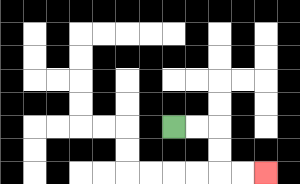{'start': '[7, 5]', 'end': '[11, 7]', 'path_directions': 'R,R,D,D,R,R', 'path_coordinates': '[[7, 5], [8, 5], [9, 5], [9, 6], [9, 7], [10, 7], [11, 7]]'}